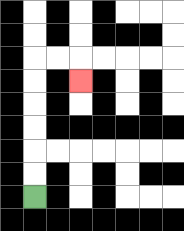{'start': '[1, 8]', 'end': '[3, 3]', 'path_directions': 'U,U,U,U,U,U,R,R,D', 'path_coordinates': '[[1, 8], [1, 7], [1, 6], [1, 5], [1, 4], [1, 3], [1, 2], [2, 2], [3, 2], [3, 3]]'}